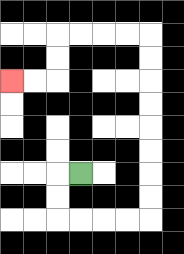{'start': '[3, 7]', 'end': '[0, 3]', 'path_directions': 'L,D,D,R,R,R,R,U,U,U,U,U,U,U,U,L,L,L,L,D,D,L,L', 'path_coordinates': '[[3, 7], [2, 7], [2, 8], [2, 9], [3, 9], [4, 9], [5, 9], [6, 9], [6, 8], [6, 7], [6, 6], [6, 5], [6, 4], [6, 3], [6, 2], [6, 1], [5, 1], [4, 1], [3, 1], [2, 1], [2, 2], [2, 3], [1, 3], [0, 3]]'}